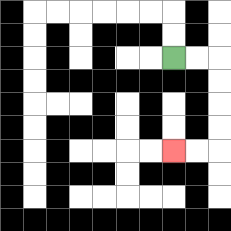{'start': '[7, 2]', 'end': '[7, 6]', 'path_directions': 'R,R,D,D,D,D,L,L', 'path_coordinates': '[[7, 2], [8, 2], [9, 2], [9, 3], [9, 4], [9, 5], [9, 6], [8, 6], [7, 6]]'}